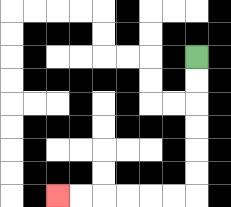{'start': '[8, 2]', 'end': '[2, 8]', 'path_directions': 'D,D,D,D,D,D,L,L,L,L,L,L', 'path_coordinates': '[[8, 2], [8, 3], [8, 4], [8, 5], [8, 6], [8, 7], [8, 8], [7, 8], [6, 8], [5, 8], [4, 8], [3, 8], [2, 8]]'}